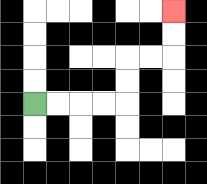{'start': '[1, 4]', 'end': '[7, 0]', 'path_directions': 'R,R,R,R,U,U,R,R,U,U', 'path_coordinates': '[[1, 4], [2, 4], [3, 4], [4, 4], [5, 4], [5, 3], [5, 2], [6, 2], [7, 2], [7, 1], [7, 0]]'}